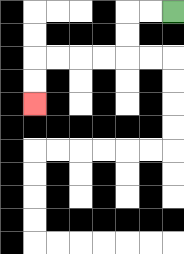{'start': '[7, 0]', 'end': '[1, 4]', 'path_directions': 'L,L,D,D,L,L,L,L,D,D', 'path_coordinates': '[[7, 0], [6, 0], [5, 0], [5, 1], [5, 2], [4, 2], [3, 2], [2, 2], [1, 2], [1, 3], [1, 4]]'}